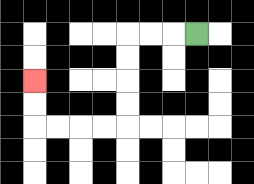{'start': '[8, 1]', 'end': '[1, 3]', 'path_directions': 'L,L,L,D,D,D,D,L,L,L,L,U,U', 'path_coordinates': '[[8, 1], [7, 1], [6, 1], [5, 1], [5, 2], [5, 3], [5, 4], [5, 5], [4, 5], [3, 5], [2, 5], [1, 5], [1, 4], [1, 3]]'}